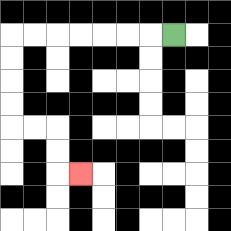{'start': '[7, 1]', 'end': '[3, 7]', 'path_directions': 'L,L,L,L,L,L,L,D,D,D,D,R,R,D,D,R', 'path_coordinates': '[[7, 1], [6, 1], [5, 1], [4, 1], [3, 1], [2, 1], [1, 1], [0, 1], [0, 2], [0, 3], [0, 4], [0, 5], [1, 5], [2, 5], [2, 6], [2, 7], [3, 7]]'}